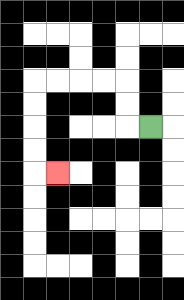{'start': '[6, 5]', 'end': '[2, 7]', 'path_directions': 'L,U,U,L,L,L,L,D,D,D,D,R', 'path_coordinates': '[[6, 5], [5, 5], [5, 4], [5, 3], [4, 3], [3, 3], [2, 3], [1, 3], [1, 4], [1, 5], [1, 6], [1, 7], [2, 7]]'}